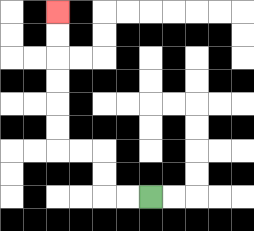{'start': '[6, 8]', 'end': '[2, 0]', 'path_directions': 'L,L,U,U,L,L,U,U,U,U,U,U', 'path_coordinates': '[[6, 8], [5, 8], [4, 8], [4, 7], [4, 6], [3, 6], [2, 6], [2, 5], [2, 4], [2, 3], [2, 2], [2, 1], [2, 0]]'}